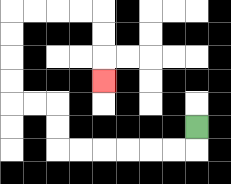{'start': '[8, 5]', 'end': '[4, 3]', 'path_directions': 'D,L,L,L,L,L,L,U,U,L,L,U,U,U,U,R,R,R,R,D,D,D', 'path_coordinates': '[[8, 5], [8, 6], [7, 6], [6, 6], [5, 6], [4, 6], [3, 6], [2, 6], [2, 5], [2, 4], [1, 4], [0, 4], [0, 3], [0, 2], [0, 1], [0, 0], [1, 0], [2, 0], [3, 0], [4, 0], [4, 1], [4, 2], [4, 3]]'}